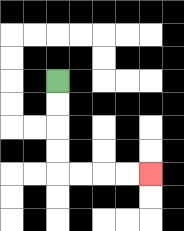{'start': '[2, 3]', 'end': '[6, 7]', 'path_directions': 'D,D,D,D,R,R,R,R', 'path_coordinates': '[[2, 3], [2, 4], [2, 5], [2, 6], [2, 7], [3, 7], [4, 7], [5, 7], [6, 7]]'}